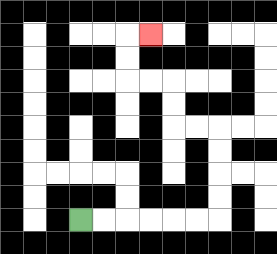{'start': '[3, 9]', 'end': '[6, 1]', 'path_directions': 'R,R,R,R,R,R,U,U,U,U,L,L,U,U,L,L,U,U,R', 'path_coordinates': '[[3, 9], [4, 9], [5, 9], [6, 9], [7, 9], [8, 9], [9, 9], [9, 8], [9, 7], [9, 6], [9, 5], [8, 5], [7, 5], [7, 4], [7, 3], [6, 3], [5, 3], [5, 2], [5, 1], [6, 1]]'}